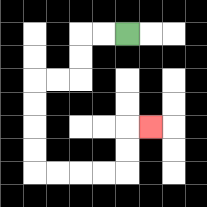{'start': '[5, 1]', 'end': '[6, 5]', 'path_directions': 'L,L,D,D,L,L,D,D,D,D,R,R,R,R,U,U,R', 'path_coordinates': '[[5, 1], [4, 1], [3, 1], [3, 2], [3, 3], [2, 3], [1, 3], [1, 4], [1, 5], [1, 6], [1, 7], [2, 7], [3, 7], [4, 7], [5, 7], [5, 6], [5, 5], [6, 5]]'}